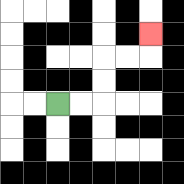{'start': '[2, 4]', 'end': '[6, 1]', 'path_directions': 'R,R,U,U,R,R,U', 'path_coordinates': '[[2, 4], [3, 4], [4, 4], [4, 3], [4, 2], [5, 2], [6, 2], [6, 1]]'}